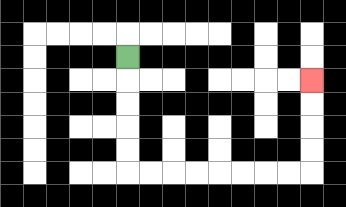{'start': '[5, 2]', 'end': '[13, 3]', 'path_directions': 'D,D,D,D,D,R,R,R,R,R,R,R,R,U,U,U,U', 'path_coordinates': '[[5, 2], [5, 3], [5, 4], [5, 5], [5, 6], [5, 7], [6, 7], [7, 7], [8, 7], [9, 7], [10, 7], [11, 7], [12, 7], [13, 7], [13, 6], [13, 5], [13, 4], [13, 3]]'}